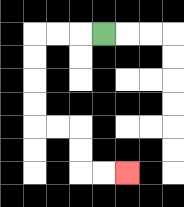{'start': '[4, 1]', 'end': '[5, 7]', 'path_directions': 'L,L,L,D,D,D,D,R,R,D,D,R,R', 'path_coordinates': '[[4, 1], [3, 1], [2, 1], [1, 1], [1, 2], [1, 3], [1, 4], [1, 5], [2, 5], [3, 5], [3, 6], [3, 7], [4, 7], [5, 7]]'}